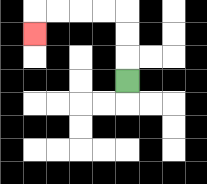{'start': '[5, 3]', 'end': '[1, 1]', 'path_directions': 'U,U,U,L,L,L,L,D', 'path_coordinates': '[[5, 3], [5, 2], [5, 1], [5, 0], [4, 0], [3, 0], [2, 0], [1, 0], [1, 1]]'}